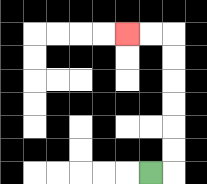{'start': '[6, 7]', 'end': '[5, 1]', 'path_directions': 'R,U,U,U,U,U,U,L,L', 'path_coordinates': '[[6, 7], [7, 7], [7, 6], [7, 5], [7, 4], [7, 3], [7, 2], [7, 1], [6, 1], [5, 1]]'}